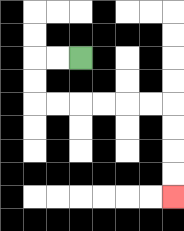{'start': '[3, 2]', 'end': '[7, 8]', 'path_directions': 'L,L,D,D,R,R,R,R,R,R,D,D,D,D', 'path_coordinates': '[[3, 2], [2, 2], [1, 2], [1, 3], [1, 4], [2, 4], [3, 4], [4, 4], [5, 4], [6, 4], [7, 4], [7, 5], [7, 6], [7, 7], [7, 8]]'}